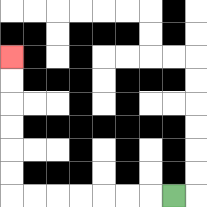{'start': '[7, 8]', 'end': '[0, 2]', 'path_directions': 'L,L,L,L,L,L,L,U,U,U,U,U,U', 'path_coordinates': '[[7, 8], [6, 8], [5, 8], [4, 8], [3, 8], [2, 8], [1, 8], [0, 8], [0, 7], [0, 6], [0, 5], [0, 4], [0, 3], [0, 2]]'}